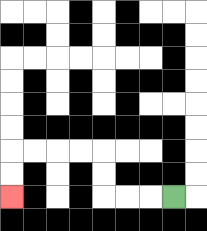{'start': '[7, 8]', 'end': '[0, 8]', 'path_directions': 'L,L,L,U,U,L,L,L,L,D,D', 'path_coordinates': '[[7, 8], [6, 8], [5, 8], [4, 8], [4, 7], [4, 6], [3, 6], [2, 6], [1, 6], [0, 6], [0, 7], [0, 8]]'}